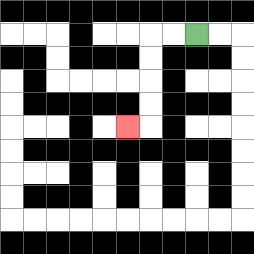{'start': '[8, 1]', 'end': '[5, 5]', 'path_directions': 'L,L,D,D,D,D,L', 'path_coordinates': '[[8, 1], [7, 1], [6, 1], [6, 2], [6, 3], [6, 4], [6, 5], [5, 5]]'}